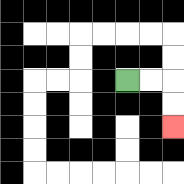{'start': '[5, 3]', 'end': '[7, 5]', 'path_directions': 'R,R,D,D', 'path_coordinates': '[[5, 3], [6, 3], [7, 3], [7, 4], [7, 5]]'}